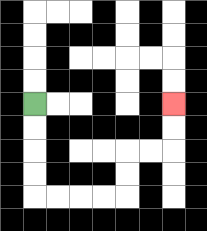{'start': '[1, 4]', 'end': '[7, 4]', 'path_directions': 'D,D,D,D,R,R,R,R,U,U,R,R,U,U', 'path_coordinates': '[[1, 4], [1, 5], [1, 6], [1, 7], [1, 8], [2, 8], [3, 8], [4, 8], [5, 8], [5, 7], [5, 6], [6, 6], [7, 6], [7, 5], [7, 4]]'}